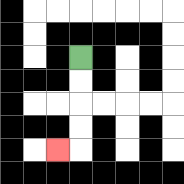{'start': '[3, 2]', 'end': '[2, 6]', 'path_directions': 'D,D,D,D,L', 'path_coordinates': '[[3, 2], [3, 3], [3, 4], [3, 5], [3, 6], [2, 6]]'}